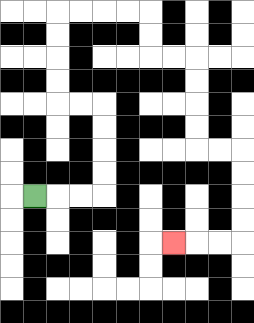{'start': '[1, 8]', 'end': '[7, 10]', 'path_directions': 'R,R,R,U,U,U,U,L,L,U,U,U,U,R,R,R,R,D,D,R,R,D,D,D,D,R,R,D,D,D,D,L,L,L', 'path_coordinates': '[[1, 8], [2, 8], [3, 8], [4, 8], [4, 7], [4, 6], [4, 5], [4, 4], [3, 4], [2, 4], [2, 3], [2, 2], [2, 1], [2, 0], [3, 0], [4, 0], [5, 0], [6, 0], [6, 1], [6, 2], [7, 2], [8, 2], [8, 3], [8, 4], [8, 5], [8, 6], [9, 6], [10, 6], [10, 7], [10, 8], [10, 9], [10, 10], [9, 10], [8, 10], [7, 10]]'}